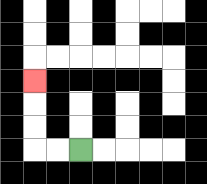{'start': '[3, 6]', 'end': '[1, 3]', 'path_directions': 'L,L,U,U,U', 'path_coordinates': '[[3, 6], [2, 6], [1, 6], [1, 5], [1, 4], [1, 3]]'}